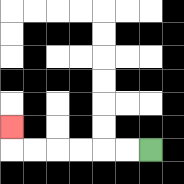{'start': '[6, 6]', 'end': '[0, 5]', 'path_directions': 'L,L,L,L,L,L,U', 'path_coordinates': '[[6, 6], [5, 6], [4, 6], [3, 6], [2, 6], [1, 6], [0, 6], [0, 5]]'}